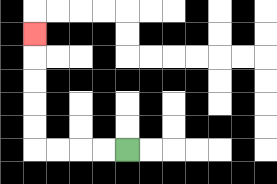{'start': '[5, 6]', 'end': '[1, 1]', 'path_directions': 'L,L,L,L,U,U,U,U,U', 'path_coordinates': '[[5, 6], [4, 6], [3, 6], [2, 6], [1, 6], [1, 5], [1, 4], [1, 3], [1, 2], [1, 1]]'}